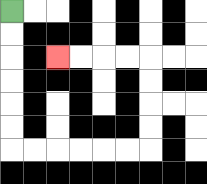{'start': '[0, 0]', 'end': '[2, 2]', 'path_directions': 'D,D,D,D,D,D,R,R,R,R,R,R,U,U,U,U,L,L,L,L', 'path_coordinates': '[[0, 0], [0, 1], [0, 2], [0, 3], [0, 4], [0, 5], [0, 6], [1, 6], [2, 6], [3, 6], [4, 6], [5, 6], [6, 6], [6, 5], [6, 4], [6, 3], [6, 2], [5, 2], [4, 2], [3, 2], [2, 2]]'}